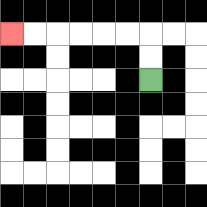{'start': '[6, 3]', 'end': '[0, 1]', 'path_directions': 'U,U,L,L,L,L,L,L', 'path_coordinates': '[[6, 3], [6, 2], [6, 1], [5, 1], [4, 1], [3, 1], [2, 1], [1, 1], [0, 1]]'}